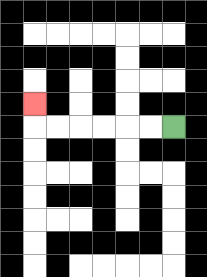{'start': '[7, 5]', 'end': '[1, 4]', 'path_directions': 'L,L,L,L,L,L,U', 'path_coordinates': '[[7, 5], [6, 5], [5, 5], [4, 5], [3, 5], [2, 5], [1, 5], [1, 4]]'}